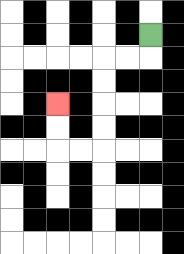{'start': '[6, 1]', 'end': '[2, 4]', 'path_directions': 'D,L,L,D,D,D,D,L,L,U,U', 'path_coordinates': '[[6, 1], [6, 2], [5, 2], [4, 2], [4, 3], [4, 4], [4, 5], [4, 6], [3, 6], [2, 6], [2, 5], [2, 4]]'}